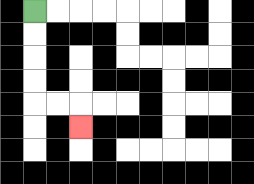{'start': '[1, 0]', 'end': '[3, 5]', 'path_directions': 'D,D,D,D,R,R,D', 'path_coordinates': '[[1, 0], [1, 1], [1, 2], [1, 3], [1, 4], [2, 4], [3, 4], [3, 5]]'}